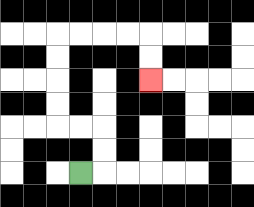{'start': '[3, 7]', 'end': '[6, 3]', 'path_directions': 'R,U,U,L,L,U,U,U,U,R,R,R,R,D,D', 'path_coordinates': '[[3, 7], [4, 7], [4, 6], [4, 5], [3, 5], [2, 5], [2, 4], [2, 3], [2, 2], [2, 1], [3, 1], [4, 1], [5, 1], [6, 1], [6, 2], [6, 3]]'}